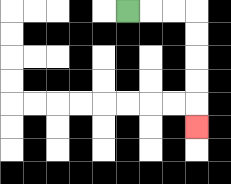{'start': '[5, 0]', 'end': '[8, 5]', 'path_directions': 'R,R,R,D,D,D,D,D', 'path_coordinates': '[[5, 0], [6, 0], [7, 0], [8, 0], [8, 1], [8, 2], [8, 3], [8, 4], [8, 5]]'}